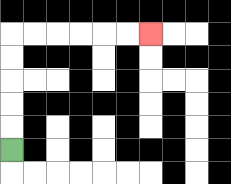{'start': '[0, 6]', 'end': '[6, 1]', 'path_directions': 'U,U,U,U,U,R,R,R,R,R,R', 'path_coordinates': '[[0, 6], [0, 5], [0, 4], [0, 3], [0, 2], [0, 1], [1, 1], [2, 1], [3, 1], [4, 1], [5, 1], [6, 1]]'}